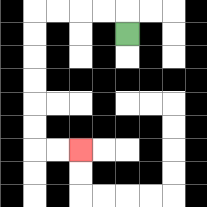{'start': '[5, 1]', 'end': '[3, 6]', 'path_directions': 'U,L,L,L,L,D,D,D,D,D,D,R,R', 'path_coordinates': '[[5, 1], [5, 0], [4, 0], [3, 0], [2, 0], [1, 0], [1, 1], [1, 2], [1, 3], [1, 4], [1, 5], [1, 6], [2, 6], [3, 6]]'}